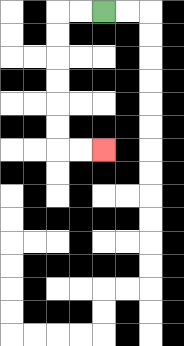{'start': '[4, 0]', 'end': '[4, 6]', 'path_directions': 'L,L,D,D,D,D,D,D,R,R', 'path_coordinates': '[[4, 0], [3, 0], [2, 0], [2, 1], [2, 2], [2, 3], [2, 4], [2, 5], [2, 6], [3, 6], [4, 6]]'}